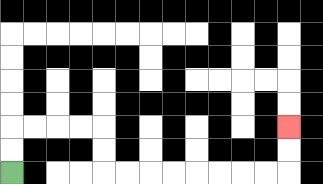{'start': '[0, 7]', 'end': '[12, 5]', 'path_directions': 'U,U,R,R,R,R,D,D,R,R,R,R,R,R,R,R,U,U', 'path_coordinates': '[[0, 7], [0, 6], [0, 5], [1, 5], [2, 5], [3, 5], [4, 5], [4, 6], [4, 7], [5, 7], [6, 7], [7, 7], [8, 7], [9, 7], [10, 7], [11, 7], [12, 7], [12, 6], [12, 5]]'}